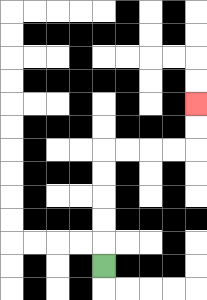{'start': '[4, 11]', 'end': '[8, 4]', 'path_directions': 'U,U,U,U,U,R,R,R,R,U,U', 'path_coordinates': '[[4, 11], [4, 10], [4, 9], [4, 8], [4, 7], [4, 6], [5, 6], [6, 6], [7, 6], [8, 6], [8, 5], [8, 4]]'}